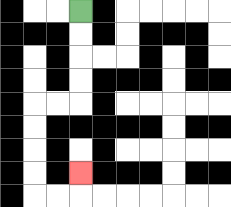{'start': '[3, 0]', 'end': '[3, 7]', 'path_directions': 'D,D,D,D,L,L,D,D,D,D,R,R,U', 'path_coordinates': '[[3, 0], [3, 1], [3, 2], [3, 3], [3, 4], [2, 4], [1, 4], [1, 5], [1, 6], [1, 7], [1, 8], [2, 8], [3, 8], [3, 7]]'}